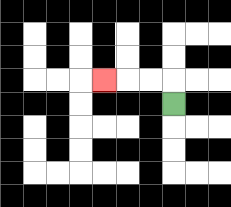{'start': '[7, 4]', 'end': '[4, 3]', 'path_directions': 'U,L,L,L', 'path_coordinates': '[[7, 4], [7, 3], [6, 3], [5, 3], [4, 3]]'}